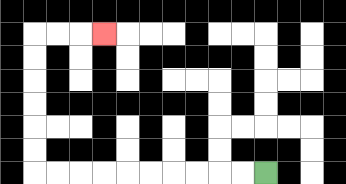{'start': '[11, 7]', 'end': '[4, 1]', 'path_directions': 'L,L,L,L,L,L,L,L,L,L,U,U,U,U,U,U,R,R,R', 'path_coordinates': '[[11, 7], [10, 7], [9, 7], [8, 7], [7, 7], [6, 7], [5, 7], [4, 7], [3, 7], [2, 7], [1, 7], [1, 6], [1, 5], [1, 4], [1, 3], [1, 2], [1, 1], [2, 1], [3, 1], [4, 1]]'}